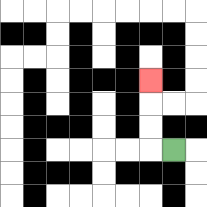{'start': '[7, 6]', 'end': '[6, 3]', 'path_directions': 'L,U,U,U', 'path_coordinates': '[[7, 6], [6, 6], [6, 5], [6, 4], [6, 3]]'}